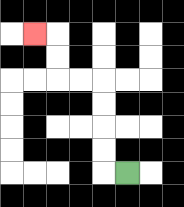{'start': '[5, 7]', 'end': '[1, 1]', 'path_directions': 'L,U,U,U,U,L,L,U,U,L', 'path_coordinates': '[[5, 7], [4, 7], [4, 6], [4, 5], [4, 4], [4, 3], [3, 3], [2, 3], [2, 2], [2, 1], [1, 1]]'}